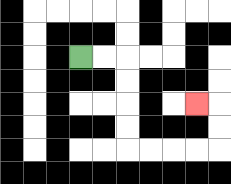{'start': '[3, 2]', 'end': '[8, 4]', 'path_directions': 'R,R,D,D,D,D,R,R,R,R,U,U,L', 'path_coordinates': '[[3, 2], [4, 2], [5, 2], [5, 3], [5, 4], [5, 5], [5, 6], [6, 6], [7, 6], [8, 6], [9, 6], [9, 5], [9, 4], [8, 4]]'}